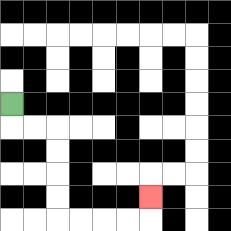{'start': '[0, 4]', 'end': '[6, 8]', 'path_directions': 'D,R,R,D,D,D,D,R,R,R,R,U', 'path_coordinates': '[[0, 4], [0, 5], [1, 5], [2, 5], [2, 6], [2, 7], [2, 8], [2, 9], [3, 9], [4, 9], [5, 9], [6, 9], [6, 8]]'}